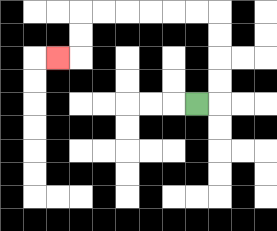{'start': '[8, 4]', 'end': '[2, 2]', 'path_directions': 'R,U,U,U,U,L,L,L,L,L,L,D,D,L', 'path_coordinates': '[[8, 4], [9, 4], [9, 3], [9, 2], [9, 1], [9, 0], [8, 0], [7, 0], [6, 0], [5, 0], [4, 0], [3, 0], [3, 1], [3, 2], [2, 2]]'}